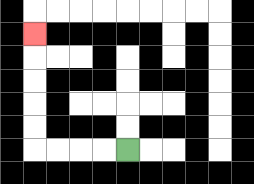{'start': '[5, 6]', 'end': '[1, 1]', 'path_directions': 'L,L,L,L,U,U,U,U,U', 'path_coordinates': '[[5, 6], [4, 6], [3, 6], [2, 6], [1, 6], [1, 5], [1, 4], [1, 3], [1, 2], [1, 1]]'}